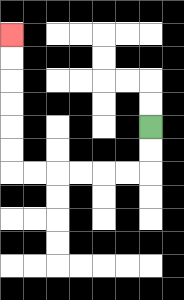{'start': '[6, 5]', 'end': '[0, 1]', 'path_directions': 'D,D,L,L,L,L,L,L,U,U,U,U,U,U', 'path_coordinates': '[[6, 5], [6, 6], [6, 7], [5, 7], [4, 7], [3, 7], [2, 7], [1, 7], [0, 7], [0, 6], [0, 5], [0, 4], [0, 3], [0, 2], [0, 1]]'}